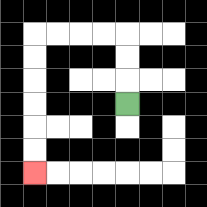{'start': '[5, 4]', 'end': '[1, 7]', 'path_directions': 'U,U,U,L,L,L,L,D,D,D,D,D,D', 'path_coordinates': '[[5, 4], [5, 3], [5, 2], [5, 1], [4, 1], [3, 1], [2, 1], [1, 1], [1, 2], [1, 3], [1, 4], [1, 5], [1, 6], [1, 7]]'}